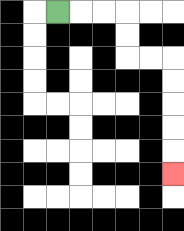{'start': '[2, 0]', 'end': '[7, 7]', 'path_directions': 'R,R,R,D,D,R,R,D,D,D,D,D', 'path_coordinates': '[[2, 0], [3, 0], [4, 0], [5, 0], [5, 1], [5, 2], [6, 2], [7, 2], [7, 3], [7, 4], [7, 5], [7, 6], [7, 7]]'}